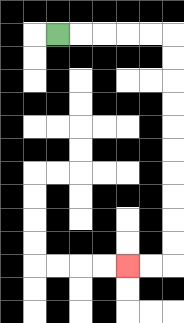{'start': '[2, 1]', 'end': '[5, 11]', 'path_directions': 'R,R,R,R,R,D,D,D,D,D,D,D,D,D,D,L,L', 'path_coordinates': '[[2, 1], [3, 1], [4, 1], [5, 1], [6, 1], [7, 1], [7, 2], [7, 3], [7, 4], [7, 5], [7, 6], [7, 7], [7, 8], [7, 9], [7, 10], [7, 11], [6, 11], [5, 11]]'}